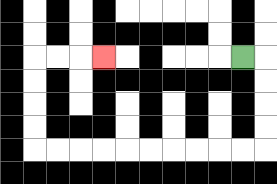{'start': '[10, 2]', 'end': '[4, 2]', 'path_directions': 'R,D,D,D,D,L,L,L,L,L,L,L,L,L,L,U,U,U,U,R,R,R', 'path_coordinates': '[[10, 2], [11, 2], [11, 3], [11, 4], [11, 5], [11, 6], [10, 6], [9, 6], [8, 6], [7, 6], [6, 6], [5, 6], [4, 6], [3, 6], [2, 6], [1, 6], [1, 5], [1, 4], [1, 3], [1, 2], [2, 2], [3, 2], [4, 2]]'}